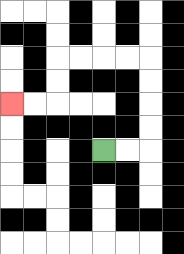{'start': '[4, 6]', 'end': '[0, 4]', 'path_directions': 'R,R,U,U,U,U,L,L,L,L,D,D,L,L', 'path_coordinates': '[[4, 6], [5, 6], [6, 6], [6, 5], [6, 4], [6, 3], [6, 2], [5, 2], [4, 2], [3, 2], [2, 2], [2, 3], [2, 4], [1, 4], [0, 4]]'}